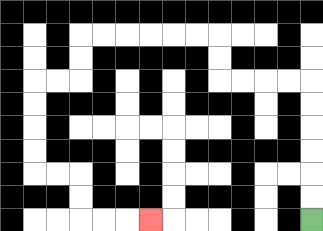{'start': '[13, 9]', 'end': '[6, 9]', 'path_directions': 'U,U,U,U,U,U,L,L,L,L,U,U,L,L,L,L,L,L,D,D,L,L,D,D,D,D,R,R,D,D,R,R,R', 'path_coordinates': '[[13, 9], [13, 8], [13, 7], [13, 6], [13, 5], [13, 4], [13, 3], [12, 3], [11, 3], [10, 3], [9, 3], [9, 2], [9, 1], [8, 1], [7, 1], [6, 1], [5, 1], [4, 1], [3, 1], [3, 2], [3, 3], [2, 3], [1, 3], [1, 4], [1, 5], [1, 6], [1, 7], [2, 7], [3, 7], [3, 8], [3, 9], [4, 9], [5, 9], [6, 9]]'}